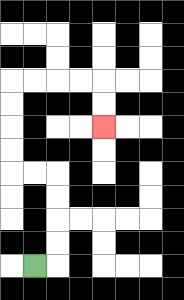{'start': '[1, 11]', 'end': '[4, 5]', 'path_directions': 'R,U,U,U,U,L,L,U,U,U,U,R,R,R,R,D,D', 'path_coordinates': '[[1, 11], [2, 11], [2, 10], [2, 9], [2, 8], [2, 7], [1, 7], [0, 7], [0, 6], [0, 5], [0, 4], [0, 3], [1, 3], [2, 3], [3, 3], [4, 3], [4, 4], [4, 5]]'}